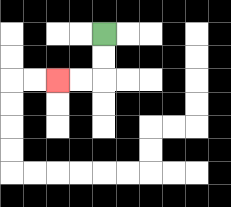{'start': '[4, 1]', 'end': '[2, 3]', 'path_directions': 'D,D,L,L', 'path_coordinates': '[[4, 1], [4, 2], [4, 3], [3, 3], [2, 3]]'}